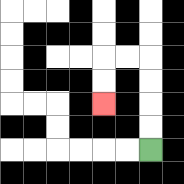{'start': '[6, 6]', 'end': '[4, 4]', 'path_directions': 'U,U,U,U,L,L,D,D', 'path_coordinates': '[[6, 6], [6, 5], [6, 4], [6, 3], [6, 2], [5, 2], [4, 2], [4, 3], [4, 4]]'}